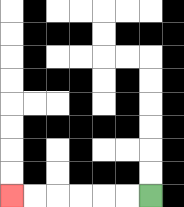{'start': '[6, 8]', 'end': '[0, 8]', 'path_directions': 'L,L,L,L,L,L', 'path_coordinates': '[[6, 8], [5, 8], [4, 8], [3, 8], [2, 8], [1, 8], [0, 8]]'}